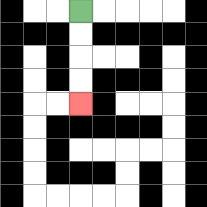{'start': '[3, 0]', 'end': '[3, 4]', 'path_directions': 'D,D,D,D', 'path_coordinates': '[[3, 0], [3, 1], [3, 2], [3, 3], [3, 4]]'}